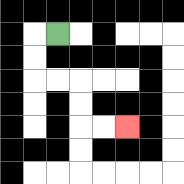{'start': '[2, 1]', 'end': '[5, 5]', 'path_directions': 'L,D,D,R,R,D,D,R,R', 'path_coordinates': '[[2, 1], [1, 1], [1, 2], [1, 3], [2, 3], [3, 3], [3, 4], [3, 5], [4, 5], [5, 5]]'}